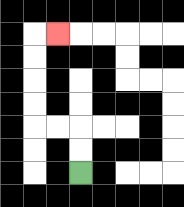{'start': '[3, 7]', 'end': '[2, 1]', 'path_directions': 'U,U,L,L,U,U,U,U,R', 'path_coordinates': '[[3, 7], [3, 6], [3, 5], [2, 5], [1, 5], [1, 4], [1, 3], [1, 2], [1, 1], [2, 1]]'}